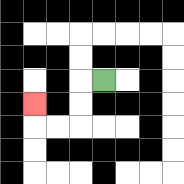{'start': '[4, 3]', 'end': '[1, 4]', 'path_directions': 'L,D,D,L,L,U', 'path_coordinates': '[[4, 3], [3, 3], [3, 4], [3, 5], [2, 5], [1, 5], [1, 4]]'}